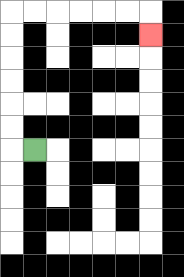{'start': '[1, 6]', 'end': '[6, 1]', 'path_directions': 'L,U,U,U,U,U,U,R,R,R,R,R,R,D', 'path_coordinates': '[[1, 6], [0, 6], [0, 5], [0, 4], [0, 3], [0, 2], [0, 1], [0, 0], [1, 0], [2, 0], [3, 0], [4, 0], [5, 0], [6, 0], [6, 1]]'}